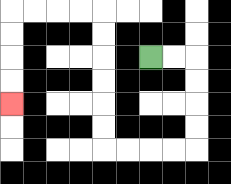{'start': '[6, 2]', 'end': '[0, 4]', 'path_directions': 'R,R,D,D,D,D,L,L,L,L,U,U,U,U,U,U,L,L,L,L,D,D,D,D', 'path_coordinates': '[[6, 2], [7, 2], [8, 2], [8, 3], [8, 4], [8, 5], [8, 6], [7, 6], [6, 6], [5, 6], [4, 6], [4, 5], [4, 4], [4, 3], [4, 2], [4, 1], [4, 0], [3, 0], [2, 0], [1, 0], [0, 0], [0, 1], [0, 2], [0, 3], [0, 4]]'}